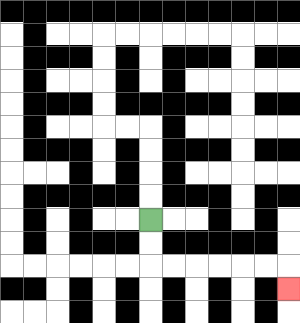{'start': '[6, 9]', 'end': '[12, 12]', 'path_directions': 'D,D,R,R,R,R,R,R,D', 'path_coordinates': '[[6, 9], [6, 10], [6, 11], [7, 11], [8, 11], [9, 11], [10, 11], [11, 11], [12, 11], [12, 12]]'}